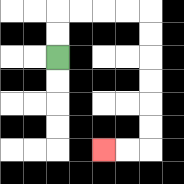{'start': '[2, 2]', 'end': '[4, 6]', 'path_directions': 'U,U,R,R,R,R,D,D,D,D,D,D,L,L', 'path_coordinates': '[[2, 2], [2, 1], [2, 0], [3, 0], [4, 0], [5, 0], [6, 0], [6, 1], [6, 2], [6, 3], [6, 4], [6, 5], [6, 6], [5, 6], [4, 6]]'}